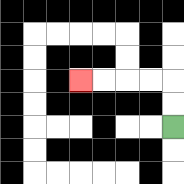{'start': '[7, 5]', 'end': '[3, 3]', 'path_directions': 'U,U,L,L,L,L', 'path_coordinates': '[[7, 5], [7, 4], [7, 3], [6, 3], [5, 3], [4, 3], [3, 3]]'}